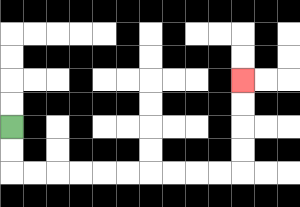{'start': '[0, 5]', 'end': '[10, 3]', 'path_directions': 'D,D,R,R,R,R,R,R,R,R,R,R,U,U,U,U', 'path_coordinates': '[[0, 5], [0, 6], [0, 7], [1, 7], [2, 7], [3, 7], [4, 7], [5, 7], [6, 7], [7, 7], [8, 7], [9, 7], [10, 7], [10, 6], [10, 5], [10, 4], [10, 3]]'}